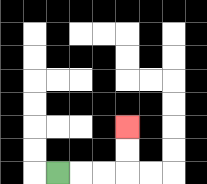{'start': '[2, 7]', 'end': '[5, 5]', 'path_directions': 'R,R,R,U,U', 'path_coordinates': '[[2, 7], [3, 7], [4, 7], [5, 7], [5, 6], [5, 5]]'}